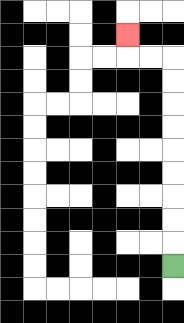{'start': '[7, 11]', 'end': '[5, 1]', 'path_directions': 'U,U,U,U,U,U,U,U,U,L,L,U', 'path_coordinates': '[[7, 11], [7, 10], [7, 9], [7, 8], [7, 7], [7, 6], [7, 5], [7, 4], [7, 3], [7, 2], [6, 2], [5, 2], [5, 1]]'}